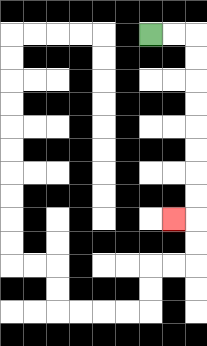{'start': '[6, 1]', 'end': '[7, 9]', 'path_directions': 'R,R,D,D,D,D,D,D,D,D,L', 'path_coordinates': '[[6, 1], [7, 1], [8, 1], [8, 2], [8, 3], [8, 4], [8, 5], [8, 6], [8, 7], [8, 8], [8, 9], [7, 9]]'}